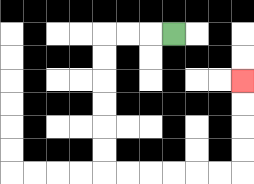{'start': '[7, 1]', 'end': '[10, 3]', 'path_directions': 'L,L,L,D,D,D,D,D,D,R,R,R,R,R,R,U,U,U,U', 'path_coordinates': '[[7, 1], [6, 1], [5, 1], [4, 1], [4, 2], [4, 3], [4, 4], [4, 5], [4, 6], [4, 7], [5, 7], [6, 7], [7, 7], [8, 7], [9, 7], [10, 7], [10, 6], [10, 5], [10, 4], [10, 3]]'}